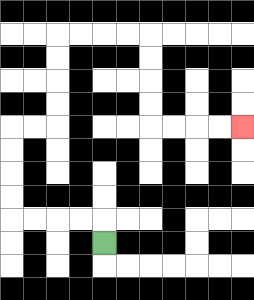{'start': '[4, 10]', 'end': '[10, 5]', 'path_directions': 'U,L,L,L,L,U,U,U,U,R,R,U,U,U,U,R,R,R,R,D,D,D,D,R,R,R,R', 'path_coordinates': '[[4, 10], [4, 9], [3, 9], [2, 9], [1, 9], [0, 9], [0, 8], [0, 7], [0, 6], [0, 5], [1, 5], [2, 5], [2, 4], [2, 3], [2, 2], [2, 1], [3, 1], [4, 1], [5, 1], [6, 1], [6, 2], [6, 3], [6, 4], [6, 5], [7, 5], [8, 5], [9, 5], [10, 5]]'}